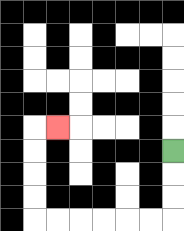{'start': '[7, 6]', 'end': '[2, 5]', 'path_directions': 'D,D,D,L,L,L,L,L,L,U,U,U,U,R', 'path_coordinates': '[[7, 6], [7, 7], [7, 8], [7, 9], [6, 9], [5, 9], [4, 9], [3, 9], [2, 9], [1, 9], [1, 8], [1, 7], [1, 6], [1, 5], [2, 5]]'}